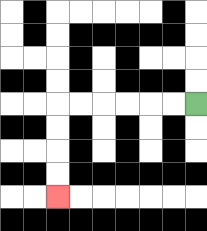{'start': '[8, 4]', 'end': '[2, 8]', 'path_directions': 'L,L,L,L,L,L,D,D,D,D', 'path_coordinates': '[[8, 4], [7, 4], [6, 4], [5, 4], [4, 4], [3, 4], [2, 4], [2, 5], [2, 6], [2, 7], [2, 8]]'}